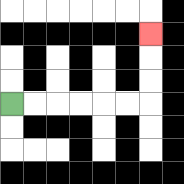{'start': '[0, 4]', 'end': '[6, 1]', 'path_directions': 'R,R,R,R,R,R,U,U,U', 'path_coordinates': '[[0, 4], [1, 4], [2, 4], [3, 4], [4, 4], [5, 4], [6, 4], [6, 3], [6, 2], [6, 1]]'}